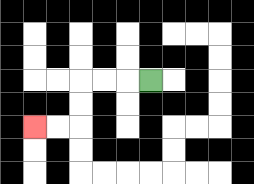{'start': '[6, 3]', 'end': '[1, 5]', 'path_directions': 'L,L,L,D,D,L,L', 'path_coordinates': '[[6, 3], [5, 3], [4, 3], [3, 3], [3, 4], [3, 5], [2, 5], [1, 5]]'}